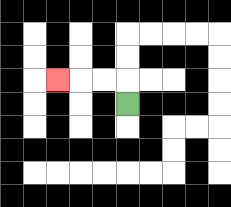{'start': '[5, 4]', 'end': '[2, 3]', 'path_directions': 'U,L,L,L', 'path_coordinates': '[[5, 4], [5, 3], [4, 3], [3, 3], [2, 3]]'}